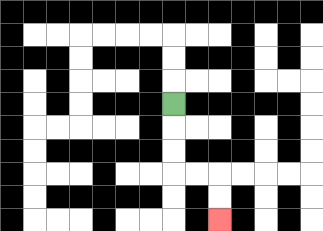{'start': '[7, 4]', 'end': '[9, 9]', 'path_directions': 'D,D,D,R,R,D,D', 'path_coordinates': '[[7, 4], [7, 5], [7, 6], [7, 7], [8, 7], [9, 7], [9, 8], [9, 9]]'}